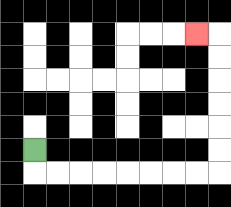{'start': '[1, 6]', 'end': '[8, 1]', 'path_directions': 'D,R,R,R,R,R,R,R,R,U,U,U,U,U,U,L', 'path_coordinates': '[[1, 6], [1, 7], [2, 7], [3, 7], [4, 7], [5, 7], [6, 7], [7, 7], [8, 7], [9, 7], [9, 6], [9, 5], [9, 4], [9, 3], [9, 2], [9, 1], [8, 1]]'}